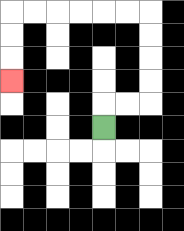{'start': '[4, 5]', 'end': '[0, 3]', 'path_directions': 'U,R,R,U,U,U,U,L,L,L,L,L,L,D,D,D', 'path_coordinates': '[[4, 5], [4, 4], [5, 4], [6, 4], [6, 3], [6, 2], [6, 1], [6, 0], [5, 0], [4, 0], [3, 0], [2, 0], [1, 0], [0, 0], [0, 1], [0, 2], [0, 3]]'}